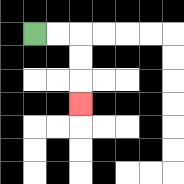{'start': '[1, 1]', 'end': '[3, 4]', 'path_directions': 'R,R,D,D,D', 'path_coordinates': '[[1, 1], [2, 1], [3, 1], [3, 2], [3, 3], [3, 4]]'}